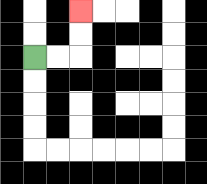{'start': '[1, 2]', 'end': '[3, 0]', 'path_directions': 'R,R,U,U', 'path_coordinates': '[[1, 2], [2, 2], [3, 2], [3, 1], [3, 0]]'}